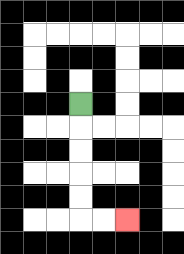{'start': '[3, 4]', 'end': '[5, 9]', 'path_directions': 'D,D,D,D,D,R,R', 'path_coordinates': '[[3, 4], [3, 5], [3, 6], [3, 7], [3, 8], [3, 9], [4, 9], [5, 9]]'}